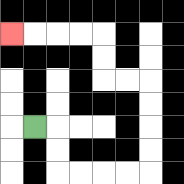{'start': '[1, 5]', 'end': '[0, 1]', 'path_directions': 'R,D,D,R,R,R,R,U,U,U,U,L,L,U,U,L,L,L,L', 'path_coordinates': '[[1, 5], [2, 5], [2, 6], [2, 7], [3, 7], [4, 7], [5, 7], [6, 7], [6, 6], [6, 5], [6, 4], [6, 3], [5, 3], [4, 3], [4, 2], [4, 1], [3, 1], [2, 1], [1, 1], [0, 1]]'}